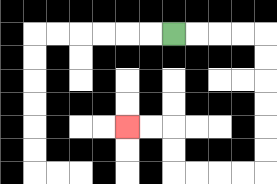{'start': '[7, 1]', 'end': '[5, 5]', 'path_directions': 'R,R,R,R,D,D,D,D,D,D,L,L,L,L,U,U,L,L', 'path_coordinates': '[[7, 1], [8, 1], [9, 1], [10, 1], [11, 1], [11, 2], [11, 3], [11, 4], [11, 5], [11, 6], [11, 7], [10, 7], [9, 7], [8, 7], [7, 7], [7, 6], [7, 5], [6, 5], [5, 5]]'}